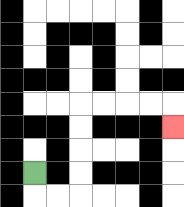{'start': '[1, 7]', 'end': '[7, 5]', 'path_directions': 'D,R,R,U,U,U,U,R,R,R,R,D', 'path_coordinates': '[[1, 7], [1, 8], [2, 8], [3, 8], [3, 7], [3, 6], [3, 5], [3, 4], [4, 4], [5, 4], [6, 4], [7, 4], [7, 5]]'}